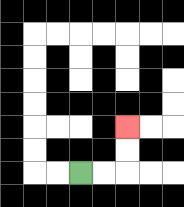{'start': '[3, 7]', 'end': '[5, 5]', 'path_directions': 'R,R,U,U', 'path_coordinates': '[[3, 7], [4, 7], [5, 7], [5, 6], [5, 5]]'}